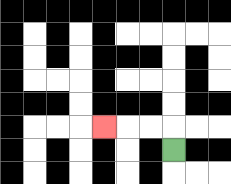{'start': '[7, 6]', 'end': '[4, 5]', 'path_directions': 'U,L,L,L', 'path_coordinates': '[[7, 6], [7, 5], [6, 5], [5, 5], [4, 5]]'}